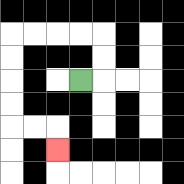{'start': '[3, 3]', 'end': '[2, 6]', 'path_directions': 'R,U,U,L,L,L,L,D,D,D,D,R,R,D', 'path_coordinates': '[[3, 3], [4, 3], [4, 2], [4, 1], [3, 1], [2, 1], [1, 1], [0, 1], [0, 2], [0, 3], [0, 4], [0, 5], [1, 5], [2, 5], [2, 6]]'}